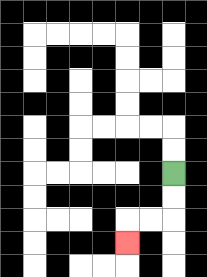{'start': '[7, 7]', 'end': '[5, 10]', 'path_directions': 'D,D,L,L,D', 'path_coordinates': '[[7, 7], [7, 8], [7, 9], [6, 9], [5, 9], [5, 10]]'}